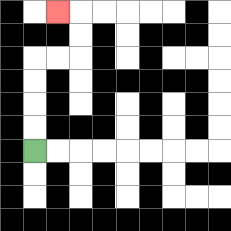{'start': '[1, 6]', 'end': '[2, 0]', 'path_directions': 'U,U,U,U,R,R,U,U,L', 'path_coordinates': '[[1, 6], [1, 5], [1, 4], [1, 3], [1, 2], [2, 2], [3, 2], [3, 1], [3, 0], [2, 0]]'}